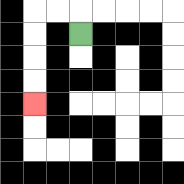{'start': '[3, 1]', 'end': '[1, 4]', 'path_directions': 'U,L,L,D,D,D,D', 'path_coordinates': '[[3, 1], [3, 0], [2, 0], [1, 0], [1, 1], [1, 2], [1, 3], [1, 4]]'}